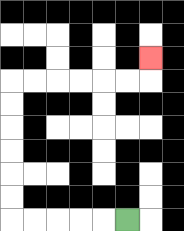{'start': '[5, 9]', 'end': '[6, 2]', 'path_directions': 'L,L,L,L,L,U,U,U,U,U,U,R,R,R,R,R,R,U', 'path_coordinates': '[[5, 9], [4, 9], [3, 9], [2, 9], [1, 9], [0, 9], [0, 8], [0, 7], [0, 6], [0, 5], [0, 4], [0, 3], [1, 3], [2, 3], [3, 3], [4, 3], [5, 3], [6, 3], [6, 2]]'}